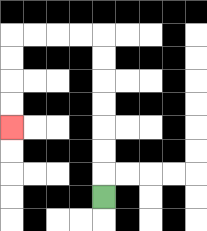{'start': '[4, 8]', 'end': '[0, 5]', 'path_directions': 'U,U,U,U,U,U,U,L,L,L,L,D,D,D,D', 'path_coordinates': '[[4, 8], [4, 7], [4, 6], [4, 5], [4, 4], [4, 3], [4, 2], [4, 1], [3, 1], [2, 1], [1, 1], [0, 1], [0, 2], [0, 3], [0, 4], [0, 5]]'}